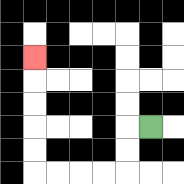{'start': '[6, 5]', 'end': '[1, 2]', 'path_directions': 'L,D,D,L,L,L,L,U,U,U,U,U', 'path_coordinates': '[[6, 5], [5, 5], [5, 6], [5, 7], [4, 7], [3, 7], [2, 7], [1, 7], [1, 6], [1, 5], [1, 4], [1, 3], [1, 2]]'}